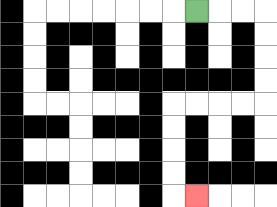{'start': '[8, 0]', 'end': '[8, 8]', 'path_directions': 'R,R,R,D,D,D,D,L,L,L,L,D,D,D,D,R', 'path_coordinates': '[[8, 0], [9, 0], [10, 0], [11, 0], [11, 1], [11, 2], [11, 3], [11, 4], [10, 4], [9, 4], [8, 4], [7, 4], [7, 5], [7, 6], [7, 7], [7, 8], [8, 8]]'}